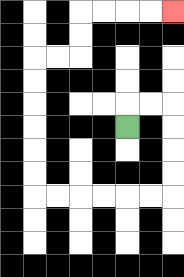{'start': '[5, 5]', 'end': '[7, 0]', 'path_directions': 'U,R,R,D,D,D,D,L,L,L,L,L,L,U,U,U,U,U,U,R,R,U,U,R,R,R,R', 'path_coordinates': '[[5, 5], [5, 4], [6, 4], [7, 4], [7, 5], [7, 6], [7, 7], [7, 8], [6, 8], [5, 8], [4, 8], [3, 8], [2, 8], [1, 8], [1, 7], [1, 6], [1, 5], [1, 4], [1, 3], [1, 2], [2, 2], [3, 2], [3, 1], [3, 0], [4, 0], [5, 0], [6, 0], [7, 0]]'}